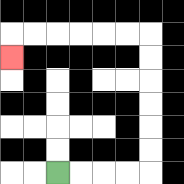{'start': '[2, 7]', 'end': '[0, 2]', 'path_directions': 'R,R,R,R,U,U,U,U,U,U,L,L,L,L,L,L,D', 'path_coordinates': '[[2, 7], [3, 7], [4, 7], [5, 7], [6, 7], [6, 6], [6, 5], [6, 4], [6, 3], [6, 2], [6, 1], [5, 1], [4, 1], [3, 1], [2, 1], [1, 1], [0, 1], [0, 2]]'}